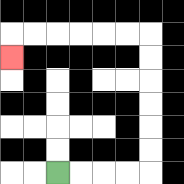{'start': '[2, 7]', 'end': '[0, 2]', 'path_directions': 'R,R,R,R,U,U,U,U,U,U,L,L,L,L,L,L,D', 'path_coordinates': '[[2, 7], [3, 7], [4, 7], [5, 7], [6, 7], [6, 6], [6, 5], [6, 4], [6, 3], [6, 2], [6, 1], [5, 1], [4, 1], [3, 1], [2, 1], [1, 1], [0, 1], [0, 2]]'}